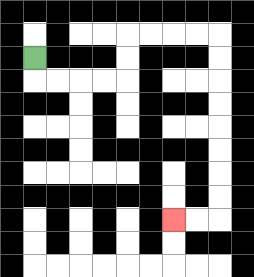{'start': '[1, 2]', 'end': '[7, 9]', 'path_directions': 'D,R,R,R,R,U,U,R,R,R,R,D,D,D,D,D,D,D,D,L,L', 'path_coordinates': '[[1, 2], [1, 3], [2, 3], [3, 3], [4, 3], [5, 3], [5, 2], [5, 1], [6, 1], [7, 1], [8, 1], [9, 1], [9, 2], [9, 3], [9, 4], [9, 5], [9, 6], [9, 7], [9, 8], [9, 9], [8, 9], [7, 9]]'}